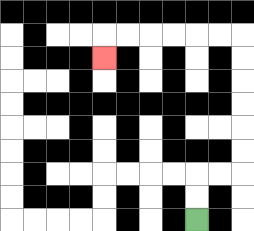{'start': '[8, 9]', 'end': '[4, 2]', 'path_directions': 'U,U,R,R,U,U,U,U,U,U,L,L,L,L,L,L,D', 'path_coordinates': '[[8, 9], [8, 8], [8, 7], [9, 7], [10, 7], [10, 6], [10, 5], [10, 4], [10, 3], [10, 2], [10, 1], [9, 1], [8, 1], [7, 1], [6, 1], [5, 1], [4, 1], [4, 2]]'}